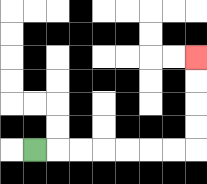{'start': '[1, 6]', 'end': '[8, 2]', 'path_directions': 'R,R,R,R,R,R,R,U,U,U,U', 'path_coordinates': '[[1, 6], [2, 6], [3, 6], [4, 6], [5, 6], [6, 6], [7, 6], [8, 6], [8, 5], [8, 4], [8, 3], [8, 2]]'}